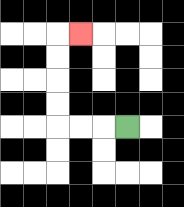{'start': '[5, 5]', 'end': '[3, 1]', 'path_directions': 'L,L,L,U,U,U,U,R', 'path_coordinates': '[[5, 5], [4, 5], [3, 5], [2, 5], [2, 4], [2, 3], [2, 2], [2, 1], [3, 1]]'}